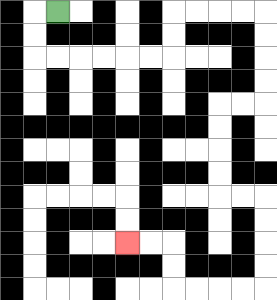{'start': '[2, 0]', 'end': '[5, 10]', 'path_directions': 'L,D,D,R,R,R,R,R,R,U,U,R,R,R,R,D,D,D,D,L,L,D,D,D,D,R,R,D,D,D,D,L,L,L,L,U,U,L,L', 'path_coordinates': '[[2, 0], [1, 0], [1, 1], [1, 2], [2, 2], [3, 2], [4, 2], [5, 2], [6, 2], [7, 2], [7, 1], [7, 0], [8, 0], [9, 0], [10, 0], [11, 0], [11, 1], [11, 2], [11, 3], [11, 4], [10, 4], [9, 4], [9, 5], [9, 6], [9, 7], [9, 8], [10, 8], [11, 8], [11, 9], [11, 10], [11, 11], [11, 12], [10, 12], [9, 12], [8, 12], [7, 12], [7, 11], [7, 10], [6, 10], [5, 10]]'}